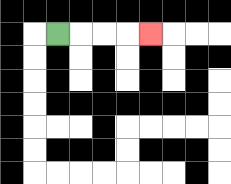{'start': '[2, 1]', 'end': '[6, 1]', 'path_directions': 'R,R,R,R', 'path_coordinates': '[[2, 1], [3, 1], [4, 1], [5, 1], [6, 1]]'}